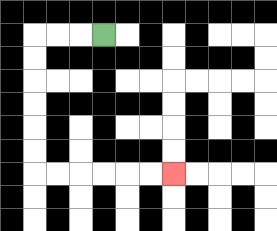{'start': '[4, 1]', 'end': '[7, 7]', 'path_directions': 'L,L,L,D,D,D,D,D,D,R,R,R,R,R,R', 'path_coordinates': '[[4, 1], [3, 1], [2, 1], [1, 1], [1, 2], [1, 3], [1, 4], [1, 5], [1, 6], [1, 7], [2, 7], [3, 7], [4, 7], [5, 7], [6, 7], [7, 7]]'}